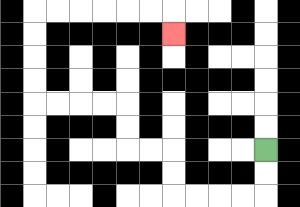{'start': '[11, 6]', 'end': '[7, 1]', 'path_directions': 'D,D,L,L,L,L,U,U,L,L,U,U,L,L,L,L,U,U,U,U,R,R,R,R,R,R,D', 'path_coordinates': '[[11, 6], [11, 7], [11, 8], [10, 8], [9, 8], [8, 8], [7, 8], [7, 7], [7, 6], [6, 6], [5, 6], [5, 5], [5, 4], [4, 4], [3, 4], [2, 4], [1, 4], [1, 3], [1, 2], [1, 1], [1, 0], [2, 0], [3, 0], [4, 0], [5, 0], [6, 0], [7, 0], [7, 1]]'}